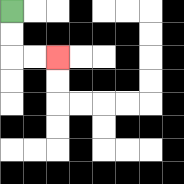{'start': '[0, 0]', 'end': '[2, 2]', 'path_directions': 'D,D,R,R', 'path_coordinates': '[[0, 0], [0, 1], [0, 2], [1, 2], [2, 2]]'}